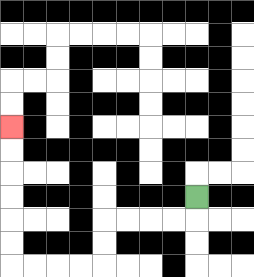{'start': '[8, 8]', 'end': '[0, 5]', 'path_directions': 'D,L,L,L,L,D,D,L,L,L,L,U,U,U,U,U,U', 'path_coordinates': '[[8, 8], [8, 9], [7, 9], [6, 9], [5, 9], [4, 9], [4, 10], [4, 11], [3, 11], [2, 11], [1, 11], [0, 11], [0, 10], [0, 9], [0, 8], [0, 7], [0, 6], [0, 5]]'}